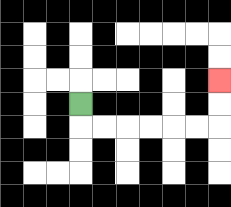{'start': '[3, 4]', 'end': '[9, 3]', 'path_directions': 'D,R,R,R,R,R,R,U,U', 'path_coordinates': '[[3, 4], [3, 5], [4, 5], [5, 5], [6, 5], [7, 5], [8, 5], [9, 5], [9, 4], [9, 3]]'}